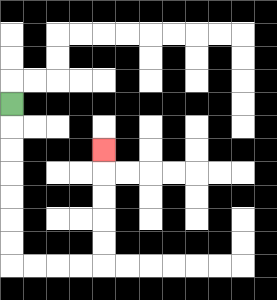{'start': '[0, 4]', 'end': '[4, 6]', 'path_directions': 'D,D,D,D,D,D,D,R,R,R,R,U,U,U,U,U', 'path_coordinates': '[[0, 4], [0, 5], [0, 6], [0, 7], [0, 8], [0, 9], [0, 10], [0, 11], [1, 11], [2, 11], [3, 11], [4, 11], [4, 10], [4, 9], [4, 8], [4, 7], [4, 6]]'}